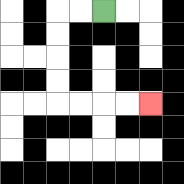{'start': '[4, 0]', 'end': '[6, 4]', 'path_directions': 'L,L,D,D,D,D,R,R,R,R', 'path_coordinates': '[[4, 0], [3, 0], [2, 0], [2, 1], [2, 2], [2, 3], [2, 4], [3, 4], [4, 4], [5, 4], [6, 4]]'}